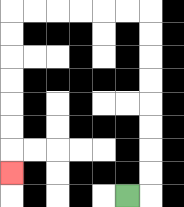{'start': '[5, 8]', 'end': '[0, 7]', 'path_directions': 'R,U,U,U,U,U,U,U,U,L,L,L,L,L,L,D,D,D,D,D,D,D', 'path_coordinates': '[[5, 8], [6, 8], [6, 7], [6, 6], [6, 5], [6, 4], [6, 3], [6, 2], [6, 1], [6, 0], [5, 0], [4, 0], [3, 0], [2, 0], [1, 0], [0, 0], [0, 1], [0, 2], [0, 3], [0, 4], [0, 5], [0, 6], [0, 7]]'}